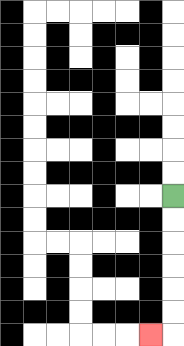{'start': '[7, 8]', 'end': '[6, 14]', 'path_directions': 'D,D,D,D,D,D,L', 'path_coordinates': '[[7, 8], [7, 9], [7, 10], [7, 11], [7, 12], [7, 13], [7, 14], [6, 14]]'}